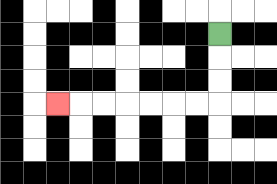{'start': '[9, 1]', 'end': '[2, 4]', 'path_directions': 'D,D,D,L,L,L,L,L,L,L', 'path_coordinates': '[[9, 1], [9, 2], [9, 3], [9, 4], [8, 4], [7, 4], [6, 4], [5, 4], [4, 4], [3, 4], [2, 4]]'}